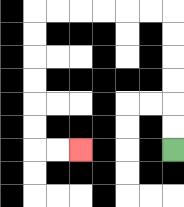{'start': '[7, 6]', 'end': '[3, 6]', 'path_directions': 'U,U,U,U,U,U,L,L,L,L,L,L,D,D,D,D,D,D,R,R', 'path_coordinates': '[[7, 6], [7, 5], [7, 4], [7, 3], [7, 2], [7, 1], [7, 0], [6, 0], [5, 0], [4, 0], [3, 0], [2, 0], [1, 0], [1, 1], [1, 2], [1, 3], [1, 4], [1, 5], [1, 6], [2, 6], [3, 6]]'}